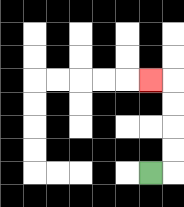{'start': '[6, 7]', 'end': '[6, 3]', 'path_directions': 'R,U,U,U,U,L', 'path_coordinates': '[[6, 7], [7, 7], [7, 6], [7, 5], [7, 4], [7, 3], [6, 3]]'}